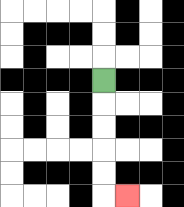{'start': '[4, 3]', 'end': '[5, 8]', 'path_directions': 'D,D,D,D,D,R', 'path_coordinates': '[[4, 3], [4, 4], [4, 5], [4, 6], [4, 7], [4, 8], [5, 8]]'}